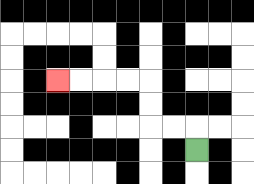{'start': '[8, 6]', 'end': '[2, 3]', 'path_directions': 'U,L,L,U,U,L,L,L,L', 'path_coordinates': '[[8, 6], [8, 5], [7, 5], [6, 5], [6, 4], [6, 3], [5, 3], [4, 3], [3, 3], [2, 3]]'}